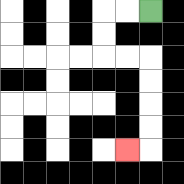{'start': '[6, 0]', 'end': '[5, 6]', 'path_directions': 'L,L,D,D,R,R,D,D,D,D,L', 'path_coordinates': '[[6, 0], [5, 0], [4, 0], [4, 1], [4, 2], [5, 2], [6, 2], [6, 3], [6, 4], [6, 5], [6, 6], [5, 6]]'}